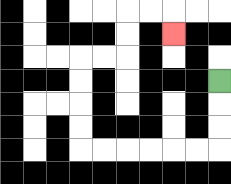{'start': '[9, 3]', 'end': '[7, 1]', 'path_directions': 'D,D,D,L,L,L,L,L,L,U,U,U,U,R,R,U,U,R,R,D', 'path_coordinates': '[[9, 3], [9, 4], [9, 5], [9, 6], [8, 6], [7, 6], [6, 6], [5, 6], [4, 6], [3, 6], [3, 5], [3, 4], [3, 3], [3, 2], [4, 2], [5, 2], [5, 1], [5, 0], [6, 0], [7, 0], [7, 1]]'}